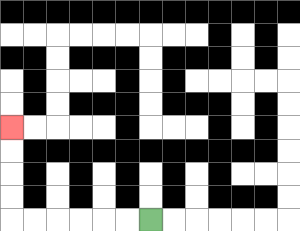{'start': '[6, 9]', 'end': '[0, 5]', 'path_directions': 'L,L,L,L,L,L,U,U,U,U', 'path_coordinates': '[[6, 9], [5, 9], [4, 9], [3, 9], [2, 9], [1, 9], [0, 9], [0, 8], [0, 7], [0, 6], [0, 5]]'}